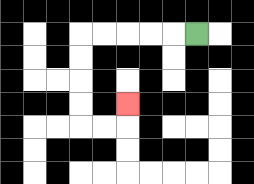{'start': '[8, 1]', 'end': '[5, 4]', 'path_directions': 'L,L,L,L,L,D,D,D,D,R,R,U', 'path_coordinates': '[[8, 1], [7, 1], [6, 1], [5, 1], [4, 1], [3, 1], [3, 2], [3, 3], [3, 4], [3, 5], [4, 5], [5, 5], [5, 4]]'}